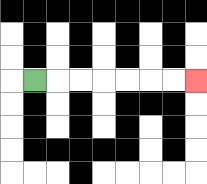{'start': '[1, 3]', 'end': '[8, 3]', 'path_directions': 'R,R,R,R,R,R,R', 'path_coordinates': '[[1, 3], [2, 3], [3, 3], [4, 3], [5, 3], [6, 3], [7, 3], [8, 3]]'}